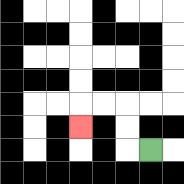{'start': '[6, 6]', 'end': '[3, 5]', 'path_directions': 'L,U,U,L,L,D', 'path_coordinates': '[[6, 6], [5, 6], [5, 5], [5, 4], [4, 4], [3, 4], [3, 5]]'}